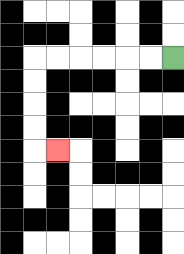{'start': '[7, 2]', 'end': '[2, 6]', 'path_directions': 'L,L,L,L,L,L,D,D,D,D,R', 'path_coordinates': '[[7, 2], [6, 2], [5, 2], [4, 2], [3, 2], [2, 2], [1, 2], [1, 3], [1, 4], [1, 5], [1, 6], [2, 6]]'}